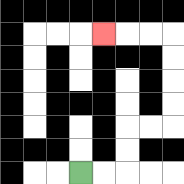{'start': '[3, 7]', 'end': '[4, 1]', 'path_directions': 'R,R,U,U,R,R,U,U,U,U,L,L,L', 'path_coordinates': '[[3, 7], [4, 7], [5, 7], [5, 6], [5, 5], [6, 5], [7, 5], [7, 4], [7, 3], [7, 2], [7, 1], [6, 1], [5, 1], [4, 1]]'}